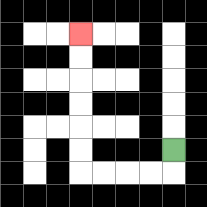{'start': '[7, 6]', 'end': '[3, 1]', 'path_directions': 'D,L,L,L,L,U,U,U,U,U,U', 'path_coordinates': '[[7, 6], [7, 7], [6, 7], [5, 7], [4, 7], [3, 7], [3, 6], [3, 5], [3, 4], [3, 3], [3, 2], [3, 1]]'}